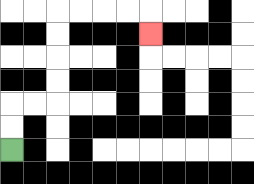{'start': '[0, 6]', 'end': '[6, 1]', 'path_directions': 'U,U,R,R,U,U,U,U,R,R,R,R,D', 'path_coordinates': '[[0, 6], [0, 5], [0, 4], [1, 4], [2, 4], [2, 3], [2, 2], [2, 1], [2, 0], [3, 0], [4, 0], [5, 0], [6, 0], [6, 1]]'}